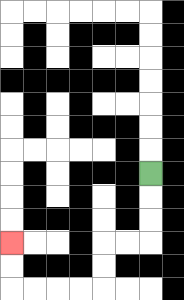{'start': '[6, 7]', 'end': '[0, 10]', 'path_directions': 'D,D,D,L,L,D,D,L,L,L,L,U,U', 'path_coordinates': '[[6, 7], [6, 8], [6, 9], [6, 10], [5, 10], [4, 10], [4, 11], [4, 12], [3, 12], [2, 12], [1, 12], [0, 12], [0, 11], [0, 10]]'}